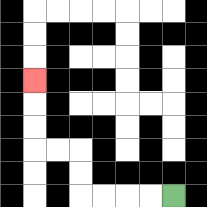{'start': '[7, 8]', 'end': '[1, 3]', 'path_directions': 'L,L,L,L,U,U,L,L,U,U,U', 'path_coordinates': '[[7, 8], [6, 8], [5, 8], [4, 8], [3, 8], [3, 7], [3, 6], [2, 6], [1, 6], [1, 5], [1, 4], [1, 3]]'}